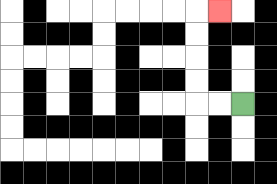{'start': '[10, 4]', 'end': '[9, 0]', 'path_directions': 'L,L,U,U,U,U,R', 'path_coordinates': '[[10, 4], [9, 4], [8, 4], [8, 3], [8, 2], [8, 1], [8, 0], [9, 0]]'}